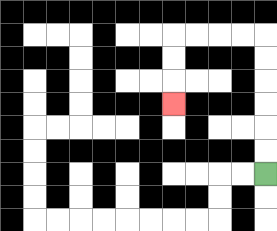{'start': '[11, 7]', 'end': '[7, 4]', 'path_directions': 'U,U,U,U,U,U,L,L,L,L,D,D,D', 'path_coordinates': '[[11, 7], [11, 6], [11, 5], [11, 4], [11, 3], [11, 2], [11, 1], [10, 1], [9, 1], [8, 1], [7, 1], [7, 2], [7, 3], [7, 4]]'}